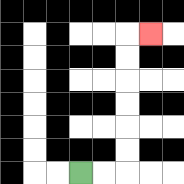{'start': '[3, 7]', 'end': '[6, 1]', 'path_directions': 'R,R,U,U,U,U,U,U,R', 'path_coordinates': '[[3, 7], [4, 7], [5, 7], [5, 6], [5, 5], [5, 4], [5, 3], [5, 2], [5, 1], [6, 1]]'}